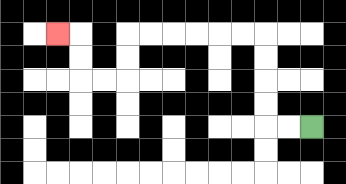{'start': '[13, 5]', 'end': '[2, 1]', 'path_directions': 'L,L,U,U,U,U,L,L,L,L,L,L,D,D,L,L,U,U,L', 'path_coordinates': '[[13, 5], [12, 5], [11, 5], [11, 4], [11, 3], [11, 2], [11, 1], [10, 1], [9, 1], [8, 1], [7, 1], [6, 1], [5, 1], [5, 2], [5, 3], [4, 3], [3, 3], [3, 2], [3, 1], [2, 1]]'}